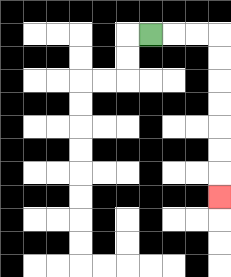{'start': '[6, 1]', 'end': '[9, 8]', 'path_directions': 'R,R,R,D,D,D,D,D,D,D', 'path_coordinates': '[[6, 1], [7, 1], [8, 1], [9, 1], [9, 2], [9, 3], [9, 4], [9, 5], [9, 6], [9, 7], [9, 8]]'}